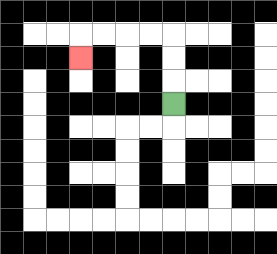{'start': '[7, 4]', 'end': '[3, 2]', 'path_directions': 'U,U,U,L,L,L,L,D', 'path_coordinates': '[[7, 4], [7, 3], [7, 2], [7, 1], [6, 1], [5, 1], [4, 1], [3, 1], [3, 2]]'}